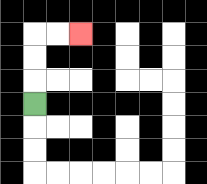{'start': '[1, 4]', 'end': '[3, 1]', 'path_directions': 'U,U,U,R,R', 'path_coordinates': '[[1, 4], [1, 3], [1, 2], [1, 1], [2, 1], [3, 1]]'}